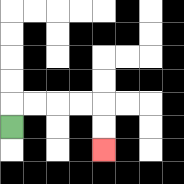{'start': '[0, 5]', 'end': '[4, 6]', 'path_directions': 'U,R,R,R,R,D,D', 'path_coordinates': '[[0, 5], [0, 4], [1, 4], [2, 4], [3, 4], [4, 4], [4, 5], [4, 6]]'}